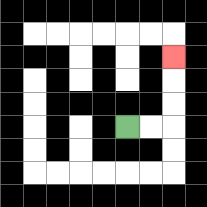{'start': '[5, 5]', 'end': '[7, 2]', 'path_directions': 'R,R,U,U,U', 'path_coordinates': '[[5, 5], [6, 5], [7, 5], [7, 4], [7, 3], [7, 2]]'}